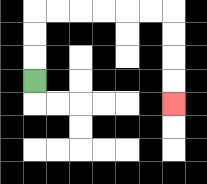{'start': '[1, 3]', 'end': '[7, 4]', 'path_directions': 'U,U,U,R,R,R,R,R,R,D,D,D,D', 'path_coordinates': '[[1, 3], [1, 2], [1, 1], [1, 0], [2, 0], [3, 0], [4, 0], [5, 0], [6, 0], [7, 0], [7, 1], [7, 2], [7, 3], [7, 4]]'}